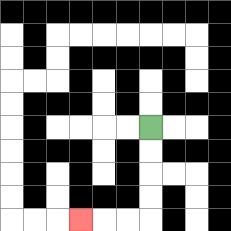{'start': '[6, 5]', 'end': '[3, 9]', 'path_directions': 'D,D,D,D,L,L,L', 'path_coordinates': '[[6, 5], [6, 6], [6, 7], [6, 8], [6, 9], [5, 9], [4, 9], [3, 9]]'}